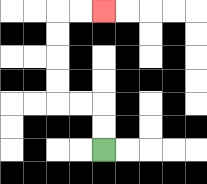{'start': '[4, 6]', 'end': '[4, 0]', 'path_directions': 'U,U,L,L,U,U,U,U,R,R', 'path_coordinates': '[[4, 6], [4, 5], [4, 4], [3, 4], [2, 4], [2, 3], [2, 2], [2, 1], [2, 0], [3, 0], [4, 0]]'}